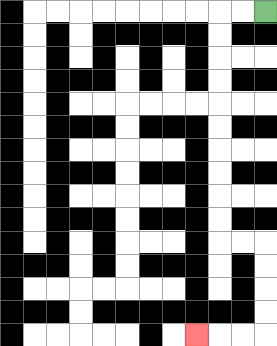{'start': '[11, 0]', 'end': '[8, 14]', 'path_directions': 'L,L,D,D,D,D,D,D,D,D,D,D,R,R,D,D,D,D,L,L,L', 'path_coordinates': '[[11, 0], [10, 0], [9, 0], [9, 1], [9, 2], [9, 3], [9, 4], [9, 5], [9, 6], [9, 7], [9, 8], [9, 9], [9, 10], [10, 10], [11, 10], [11, 11], [11, 12], [11, 13], [11, 14], [10, 14], [9, 14], [8, 14]]'}